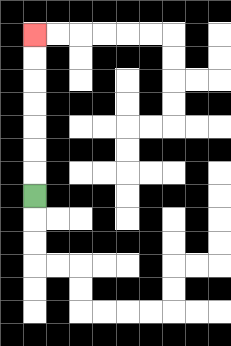{'start': '[1, 8]', 'end': '[1, 1]', 'path_directions': 'U,U,U,U,U,U,U', 'path_coordinates': '[[1, 8], [1, 7], [1, 6], [1, 5], [1, 4], [1, 3], [1, 2], [1, 1]]'}